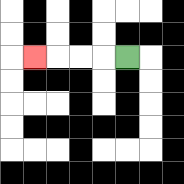{'start': '[5, 2]', 'end': '[1, 2]', 'path_directions': 'L,L,L,L', 'path_coordinates': '[[5, 2], [4, 2], [3, 2], [2, 2], [1, 2]]'}